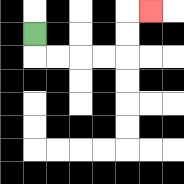{'start': '[1, 1]', 'end': '[6, 0]', 'path_directions': 'D,R,R,R,R,U,U,R', 'path_coordinates': '[[1, 1], [1, 2], [2, 2], [3, 2], [4, 2], [5, 2], [5, 1], [5, 0], [6, 0]]'}